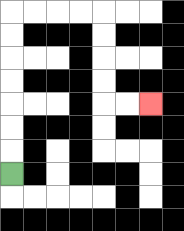{'start': '[0, 7]', 'end': '[6, 4]', 'path_directions': 'U,U,U,U,U,U,U,R,R,R,R,D,D,D,D,R,R', 'path_coordinates': '[[0, 7], [0, 6], [0, 5], [0, 4], [0, 3], [0, 2], [0, 1], [0, 0], [1, 0], [2, 0], [3, 0], [4, 0], [4, 1], [4, 2], [4, 3], [4, 4], [5, 4], [6, 4]]'}